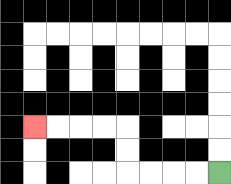{'start': '[9, 7]', 'end': '[1, 5]', 'path_directions': 'L,L,L,L,U,U,L,L,L,L', 'path_coordinates': '[[9, 7], [8, 7], [7, 7], [6, 7], [5, 7], [5, 6], [5, 5], [4, 5], [3, 5], [2, 5], [1, 5]]'}